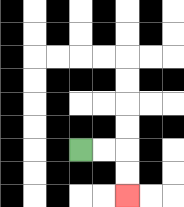{'start': '[3, 6]', 'end': '[5, 8]', 'path_directions': 'R,R,D,D', 'path_coordinates': '[[3, 6], [4, 6], [5, 6], [5, 7], [5, 8]]'}